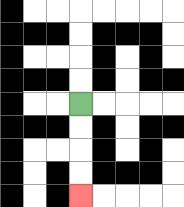{'start': '[3, 4]', 'end': '[3, 8]', 'path_directions': 'D,D,D,D', 'path_coordinates': '[[3, 4], [3, 5], [3, 6], [3, 7], [3, 8]]'}